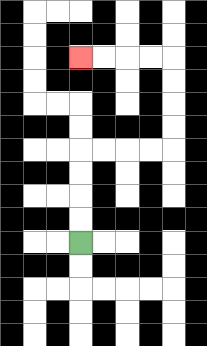{'start': '[3, 10]', 'end': '[3, 2]', 'path_directions': 'U,U,U,U,R,R,R,R,U,U,U,U,L,L,L,L', 'path_coordinates': '[[3, 10], [3, 9], [3, 8], [3, 7], [3, 6], [4, 6], [5, 6], [6, 6], [7, 6], [7, 5], [7, 4], [7, 3], [7, 2], [6, 2], [5, 2], [4, 2], [3, 2]]'}